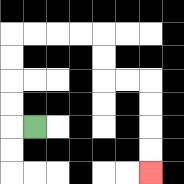{'start': '[1, 5]', 'end': '[6, 7]', 'path_directions': 'L,U,U,U,U,R,R,R,R,D,D,R,R,D,D,D,D', 'path_coordinates': '[[1, 5], [0, 5], [0, 4], [0, 3], [0, 2], [0, 1], [1, 1], [2, 1], [3, 1], [4, 1], [4, 2], [4, 3], [5, 3], [6, 3], [6, 4], [6, 5], [6, 6], [6, 7]]'}